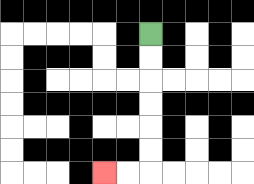{'start': '[6, 1]', 'end': '[4, 7]', 'path_directions': 'D,D,D,D,D,D,L,L', 'path_coordinates': '[[6, 1], [6, 2], [6, 3], [6, 4], [6, 5], [6, 6], [6, 7], [5, 7], [4, 7]]'}